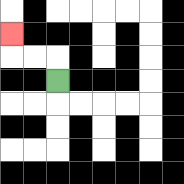{'start': '[2, 3]', 'end': '[0, 1]', 'path_directions': 'U,L,L,U', 'path_coordinates': '[[2, 3], [2, 2], [1, 2], [0, 2], [0, 1]]'}